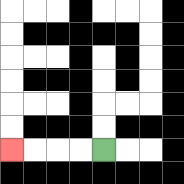{'start': '[4, 6]', 'end': '[0, 6]', 'path_directions': 'L,L,L,L', 'path_coordinates': '[[4, 6], [3, 6], [2, 6], [1, 6], [0, 6]]'}